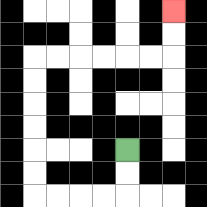{'start': '[5, 6]', 'end': '[7, 0]', 'path_directions': 'D,D,L,L,L,L,U,U,U,U,U,U,R,R,R,R,R,R,U,U', 'path_coordinates': '[[5, 6], [5, 7], [5, 8], [4, 8], [3, 8], [2, 8], [1, 8], [1, 7], [1, 6], [1, 5], [1, 4], [1, 3], [1, 2], [2, 2], [3, 2], [4, 2], [5, 2], [6, 2], [7, 2], [7, 1], [7, 0]]'}